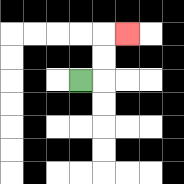{'start': '[3, 3]', 'end': '[5, 1]', 'path_directions': 'R,U,U,R', 'path_coordinates': '[[3, 3], [4, 3], [4, 2], [4, 1], [5, 1]]'}